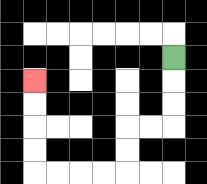{'start': '[7, 2]', 'end': '[1, 3]', 'path_directions': 'D,D,D,L,L,D,D,L,L,L,L,U,U,U,U', 'path_coordinates': '[[7, 2], [7, 3], [7, 4], [7, 5], [6, 5], [5, 5], [5, 6], [5, 7], [4, 7], [3, 7], [2, 7], [1, 7], [1, 6], [1, 5], [1, 4], [1, 3]]'}